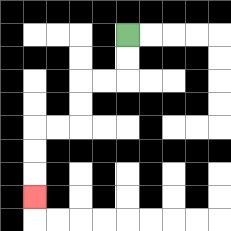{'start': '[5, 1]', 'end': '[1, 8]', 'path_directions': 'D,D,L,L,D,D,L,L,D,D,D', 'path_coordinates': '[[5, 1], [5, 2], [5, 3], [4, 3], [3, 3], [3, 4], [3, 5], [2, 5], [1, 5], [1, 6], [1, 7], [1, 8]]'}